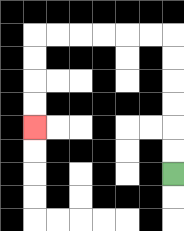{'start': '[7, 7]', 'end': '[1, 5]', 'path_directions': 'U,U,U,U,U,U,L,L,L,L,L,L,D,D,D,D', 'path_coordinates': '[[7, 7], [7, 6], [7, 5], [7, 4], [7, 3], [7, 2], [7, 1], [6, 1], [5, 1], [4, 1], [3, 1], [2, 1], [1, 1], [1, 2], [1, 3], [1, 4], [1, 5]]'}